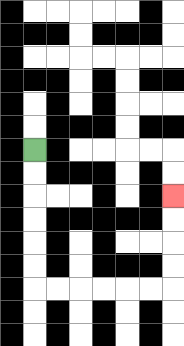{'start': '[1, 6]', 'end': '[7, 8]', 'path_directions': 'D,D,D,D,D,D,R,R,R,R,R,R,U,U,U,U', 'path_coordinates': '[[1, 6], [1, 7], [1, 8], [1, 9], [1, 10], [1, 11], [1, 12], [2, 12], [3, 12], [4, 12], [5, 12], [6, 12], [7, 12], [7, 11], [7, 10], [7, 9], [7, 8]]'}